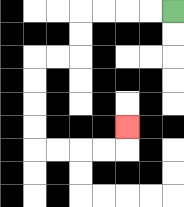{'start': '[7, 0]', 'end': '[5, 5]', 'path_directions': 'L,L,L,L,D,D,L,L,D,D,D,D,R,R,R,R,U', 'path_coordinates': '[[7, 0], [6, 0], [5, 0], [4, 0], [3, 0], [3, 1], [3, 2], [2, 2], [1, 2], [1, 3], [1, 4], [1, 5], [1, 6], [2, 6], [3, 6], [4, 6], [5, 6], [5, 5]]'}